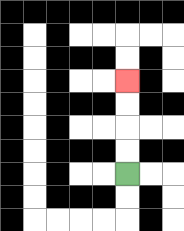{'start': '[5, 7]', 'end': '[5, 3]', 'path_directions': 'U,U,U,U', 'path_coordinates': '[[5, 7], [5, 6], [5, 5], [5, 4], [5, 3]]'}